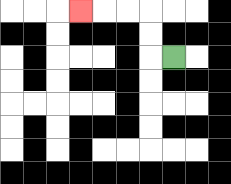{'start': '[7, 2]', 'end': '[3, 0]', 'path_directions': 'L,U,U,L,L,L', 'path_coordinates': '[[7, 2], [6, 2], [6, 1], [6, 0], [5, 0], [4, 0], [3, 0]]'}